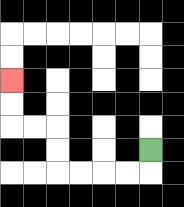{'start': '[6, 6]', 'end': '[0, 3]', 'path_directions': 'D,L,L,L,L,U,U,L,L,U,U', 'path_coordinates': '[[6, 6], [6, 7], [5, 7], [4, 7], [3, 7], [2, 7], [2, 6], [2, 5], [1, 5], [0, 5], [0, 4], [0, 3]]'}